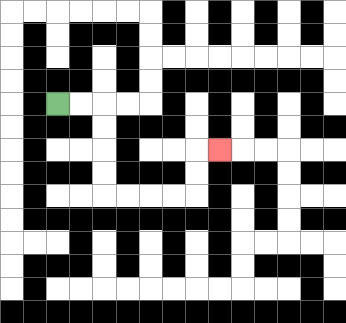{'start': '[2, 4]', 'end': '[9, 6]', 'path_directions': 'R,R,D,D,D,D,R,R,R,R,U,U,R', 'path_coordinates': '[[2, 4], [3, 4], [4, 4], [4, 5], [4, 6], [4, 7], [4, 8], [5, 8], [6, 8], [7, 8], [8, 8], [8, 7], [8, 6], [9, 6]]'}